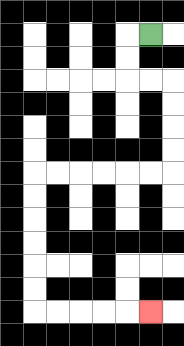{'start': '[6, 1]', 'end': '[6, 13]', 'path_directions': 'L,D,D,R,R,D,D,D,D,L,L,L,L,L,L,D,D,D,D,D,D,R,R,R,R,R', 'path_coordinates': '[[6, 1], [5, 1], [5, 2], [5, 3], [6, 3], [7, 3], [7, 4], [7, 5], [7, 6], [7, 7], [6, 7], [5, 7], [4, 7], [3, 7], [2, 7], [1, 7], [1, 8], [1, 9], [1, 10], [1, 11], [1, 12], [1, 13], [2, 13], [3, 13], [4, 13], [5, 13], [6, 13]]'}